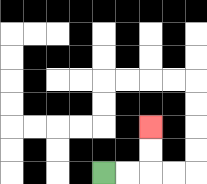{'start': '[4, 7]', 'end': '[6, 5]', 'path_directions': 'R,R,U,U', 'path_coordinates': '[[4, 7], [5, 7], [6, 7], [6, 6], [6, 5]]'}